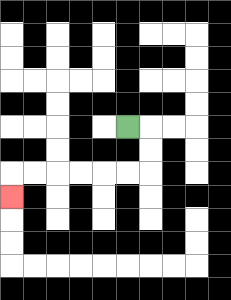{'start': '[5, 5]', 'end': '[0, 8]', 'path_directions': 'R,D,D,L,L,L,L,L,L,D', 'path_coordinates': '[[5, 5], [6, 5], [6, 6], [6, 7], [5, 7], [4, 7], [3, 7], [2, 7], [1, 7], [0, 7], [0, 8]]'}